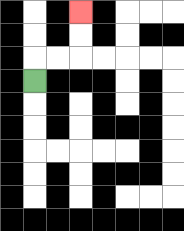{'start': '[1, 3]', 'end': '[3, 0]', 'path_directions': 'U,R,R,U,U', 'path_coordinates': '[[1, 3], [1, 2], [2, 2], [3, 2], [3, 1], [3, 0]]'}